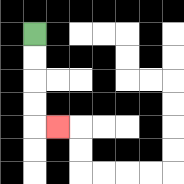{'start': '[1, 1]', 'end': '[2, 5]', 'path_directions': 'D,D,D,D,R', 'path_coordinates': '[[1, 1], [1, 2], [1, 3], [1, 4], [1, 5], [2, 5]]'}